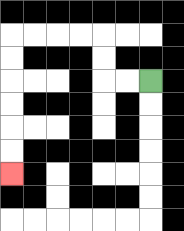{'start': '[6, 3]', 'end': '[0, 7]', 'path_directions': 'L,L,U,U,L,L,L,L,D,D,D,D,D,D', 'path_coordinates': '[[6, 3], [5, 3], [4, 3], [4, 2], [4, 1], [3, 1], [2, 1], [1, 1], [0, 1], [0, 2], [0, 3], [0, 4], [0, 5], [0, 6], [0, 7]]'}